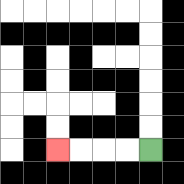{'start': '[6, 6]', 'end': '[2, 6]', 'path_directions': 'L,L,L,L', 'path_coordinates': '[[6, 6], [5, 6], [4, 6], [3, 6], [2, 6]]'}